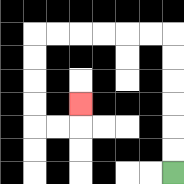{'start': '[7, 7]', 'end': '[3, 4]', 'path_directions': 'U,U,U,U,U,U,L,L,L,L,L,L,D,D,D,D,R,R,U', 'path_coordinates': '[[7, 7], [7, 6], [7, 5], [7, 4], [7, 3], [7, 2], [7, 1], [6, 1], [5, 1], [4, 1], [3, 1], [2, 1], [1, 1], [1, 2], [1, 3], [1, 4], [1, 5], [2, 5], [3, 5], [3, 4]]'}